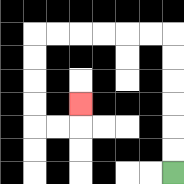{'start': '[7, 7]', 'end': '[3, 4]', 'path_directions': 'U,U,U,U,U,U,L,L,L,L,L,L,D,D,D,D,R,R,U', 'path_coordinates': '[[7, 7], [7, 6], [7, 5], [7, 4], [7, 3], [7, 2], [7, 1], [6, 1], [5, 1], [4, 1], [3, 1], [2, 1], [1, 1], [1, 2], [1, 3], [1, 4], [1, 5], [2, 5], [3, 5], [3, 4]]'}